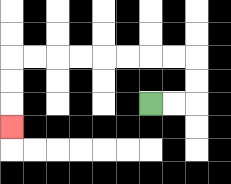{'start': '[6, 4]', 'end': '[0, 5]', 'path_directions': 'R,R,U,U,L,L,L,L,L,L,L,L,D,D,D', 'path_coordinates': '[[6, 4], [7, 4], [8, 4], [8, 3], [8, 2], [7, 2], [6, 2], [5, 2], [4, 2], [3, 2], [2, 2], [1, 2], [0, 2], [0, 3], [0, 4], [0, 5]]'}